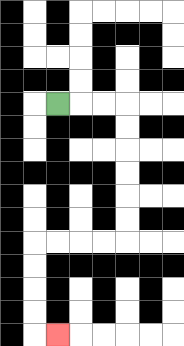{'start': '[2, 4]', 'end': '[2, 14]', 'path_directions': 'R,R,R,D,D,D,D,D,D,L,L,L,L,D,D,D,D,R', 'path_coordinates': '[[2, 4], [3, 4], [4, 4], [5, 4], [5, 5], [5, 6], [5, 7], [5, 8], [5, 9], [5, 10], [4, 10], [3, 10], [2, 10], [1, 10], [1, 11], [1, 12], [1, 13], [1, 14], [2, 14]]'}